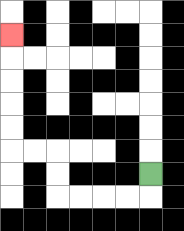{'start': '[6, 7]', 'end': '[0, 1]', 'path_directions': 'D,L,L,L,L,U,U,L,L,U,U,U,U,U', 'path_coordinates': '[[6, 7], [6, 8], [5, 8], [4, 8], [3, 8], [2, 8], [2, 7], [2, 6], [1, 6], [0, 6], [0, 5], [0, 4], [0, 3], [0, 2], [0, 1]]'}